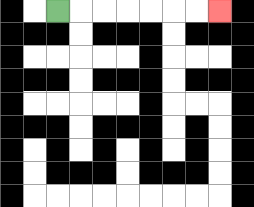{'start': '[2, 0]', 'end': '[9, 0]', 'path_directions': 'R,R,R,R,R,R,R', 'path_coordinates': '[[2, 0], [3, 0], [4, 0], [5, 0], [6, 0], [7, 0], [8, 0], [9, 0]]'}